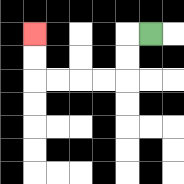{'start': '[6, 1]', 'end': '[1, 1]', 'path_directions': 'L,D,D,L,L,L,L,U,U', 'path_coordinates': '[[6, 1], [5, 1], [5, 2], [5, 3], [4, 3], [3, 3], [2, 3], [1, 3], [1, 2], [1, 1]]'}